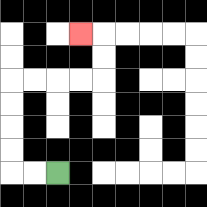{'start': '[2, 7]', 'end': '[3, 1]', 'path_directions': 'L,L,U,U,U,U,R,R,R,R,U,U,L', 'path_coordinates': '[[2, 7], [1, 7], [0, 7], [0, 6], [0, 5], [0, 4], [0, 3], [1, 3], [2, 3], [3, 3], [4, 3], [4, 2], [4, 1], [3, 1]]'}